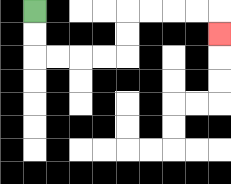{'start': '[1, 0]', 'end': '[9, 1]', 'path_directions': 'D,D,R,R,R,R,U,U,R,R,R,R,D', 'path_coordinates': '[[1, 0], [1, 1], [1, 2], [2, 2], [3, 2], [4, 2], [5, 2], [5, 1], [5, 0], [6, 0], [7, 0], [8, 0], [9, 0], [9, 1]]'}